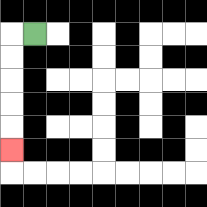{'start': '[1, 1]', 'end': '[0, 6]', 'path_directions': 'L,D,D,D,D,D', 'path_coordinates': '[[1, 1], [0, 1], [0, 2], [0, 3], [0, 4], [0, 5], [0, 6]]'}